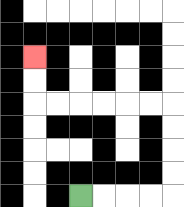{'start': '[3, 8]', 'end': '[1, 2]', 'path_directions': 'R,R,R,R,U,U,U,U,L,L,L,L,L,L,U,U', 'path_coordinates': '[[3, 8], [4, 8], [5, 8], [6, 8], [7, 8], [7, 7], [7, 6], [7, 5], [7, 4], [6, 4], [5, 4], [4, 4], [3, 4], [2, 4], [1, 4], [1, 3], [1, 2]]'}